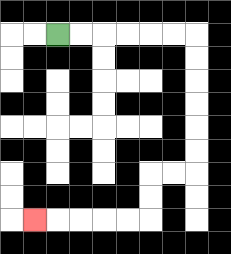{'start': '[2, 1]', 'end': '[1, 9]', 'path_directions': 'R,R,R,R,R,R,D,D,D,D,D,D,L,L,D,D,L,L,L,L,L', 'path_coordinates': '[[2, 1], [3, 1], [4, 1], [5, 1], [6, 1], [7, 1], [8, 1], [8, 2], [8, 3], [8, 4], [8, 5], [8, 6], [8, 7], [7, 7], [6, 7], [6, 8], [6, 9], [5, 9], [4, 9], [3, 9], [2, 9], [1, 9]]'}